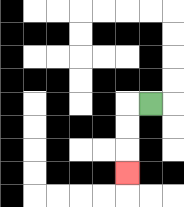{'start': '[6, 4]', 'end': '[5, 7]', 'path_directions': 'L,D,D,D', 'path_coordinates': '[[6, 4], [5, 4], [5, 5], [5, 6], [5, 7]]'}